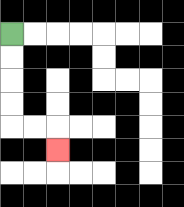{'start': '[0, 1]', 'end': '[2, 6]', 'path_directions': 'D,D,D,D,R,R,D', 'path_coordinates': '[[0, 1], [0, 2], [0, 3], [0, 4], [0, 5], [1, 5], [2, 5], [2, 6]]'}